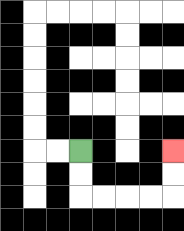{'start': '[3, 6]', 'end': '[7, 6]', 'path_directions': 'D,D,R,R,R,R,U,U', 'path_coordinates': '[[3, 6], [3, 7], [3, 8], [4, 8], [5, 8], [6, 8], [7, 8], [7, 7], [7, 6]]'}